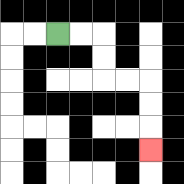{'start': '[2, 1]', 'end': '[6, 6]', 'path_directions': 'R,R,D,D,R,R,D,D,D', 'path_coordinates': '[[2, 1], [3, 1], [4, 1], [4, 2], [4, 3], [5, 3], [6, 3], [6, 4], [6, 5], [6, 6]]'}